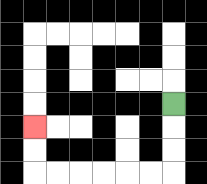{'start': '[7, 4]', 'end': '[1, 5]', 'path_directions': 'D,D,D,L,L,L,L,L,L,U,U', 'path_coordinates': '[[7, 4], [7, 5], [7, 6], [7, 7], [6, 7], [5, 7], [4, 7], [3, 7], [2, 7], [1, 7], [1, 6], [1, 5]]'}